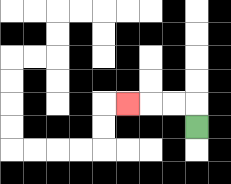{'start': '[8, 5]', 'end': '[5, 4]', 'path_directions': 'U,L,L,L', 'path_coordinates': '[[8, 5], [8, 4], [7, 4], [6, 4], [5, 4]]'}